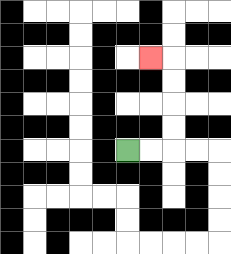{'start': '[5, 6]', 'end': '[6, 2]', 'path_directions': 'R,R,U,U,U,U,L', 'path_coordinates': '[[5, 6], [6, 6], [7, 6], [7, 5], [7, 4], [7, 3], [7, 2], [6, 2]]'}